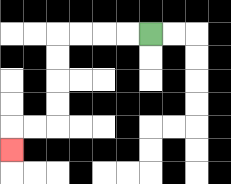{'start': '[6, 1]', 'end': '[0, 6]', 'path_directions': 'L,L,L,L,D,D,D,D,L,L,D', 'path_coordinates': '[[6, 1], [5, 1], [4, 1], [3, 1], [2, 1], [2, 2], [2, 3], [2, 4], [2, 5], [1, 5], [0, 5], [0, 6]]'}